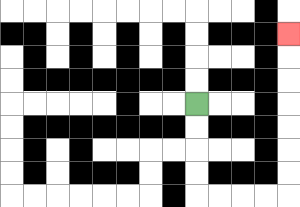{'start': '[8, 4]', 'end': '[12, 1]', 'path_directions': 'D,D,D,D,R,R,R,R,U,U,U,U,U,U,U', 'path_coordinates': '[[8, 4], [8, 5], [8, 6], [8, 7], [8, 8], [9, 8], [10, 8], [11, 8], [12, 8], [12, 7], [12, 6], [12, 5], [12, 4], [12, 3], [12, 2], [12, 1]]'}